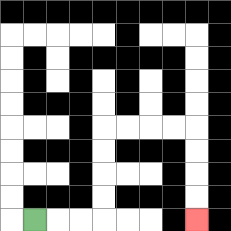{'start': '[1, 9]', 'end': '[8, 9]', 'path_directions': 'R,R,R,U,U,U,U,R,R,R,R,D,D,D,D', 'path_coordinates': '[[1, 9], [2, 9], [3, 9], [4, 9], [4, 8], [4, 7], [4, 6], [4, 5], [5, 5], [6, 5], [7, 5], [8, 5], [8, 6], [8, 7], [8, 8], [8, 9]]'}